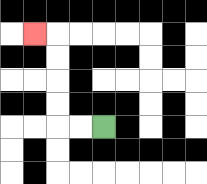{'start': '[4, 5]', 'end': '[1, 1]', 'path_directions': 'L,L,U,U,U,U,L', 'path_coordinates': '[[4, 5], [3, 5], [2, 5], [2, 4], [2, 3], [2, 2], [2, 1], [1, 1]]'}